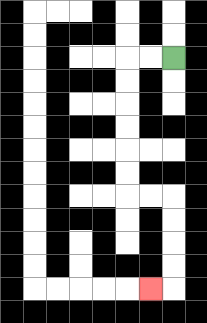{'start': '[7, 2]', 'end': '[6, 12]', 'path_directions': 'L,L,D,D,D,D,D,D,R,R,D,D,D,D,L', 'path_coordinates': '[[7, 2], [6, 2], [5, 2], [5, 3], [5, 4], [5, 5], [5, 6], [5, 7], [5, 8], [6, 8], [7, 8], [7, 9], [7, 10], [7, 11], [7, 12], [6, 12]]'}